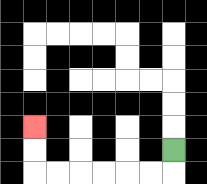{'start': '[7, 6]', 'end': '[1, 5]', 'path_directions': 'D,L,L,L,L,L,L,U,U', 'path_coordinates': '[[7, 6], [7, 7], [6, 7], [5, 7], [4, 7], [3, 7], [2, 7], [1, 7], [1, 6], [1, 5]]'}